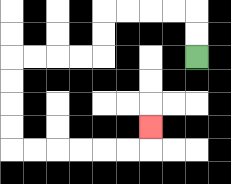{'start': '[8, 2]', 'end': '[6, 5]', 'path_directions': 'U,U,L,L,L,L,D,D,L,L,L,L,D,D,D,D,R,R,R,R,R,R,U', 'path_coordinates': '[[8, 2], [8, 1], [8, 0], [7, 0], [6, 0], [5, 0], [4, 0], [4, 1], [4, 2], [3, 2], [2, 2], [1, 2], [0, 2], [0, 3], [0, 4], [0, 5], [0, 6], [1, 6], [2, 6], [3, 6], [4, 6], [5, 6], [6, 6], [6, 5]]'}